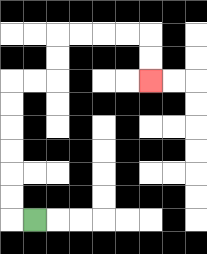{'start': '[1, 9]', 'end': '[6, 3]', 'path_directions': 'L,U,U,U,U,U,U,R,R,U,U,R,R,R,R,D,D', 'path_coordinates': '[[1, 9], [0, 9], [0, 8], [0, 7], [0, 6], [0, 5], [0, 4], [0, 3], [1, 3], [2, 3], [2, 2], [2, 1], [3, 1], [4, 1], [5, 1], [6, 1], [6, 2], [6, 3]]'}